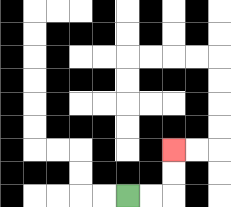{'start': '[5, 8]', 'end': '[7, 6]', 'path_directions': 'R,R,U,U', 'path_coordinates': '[[5, 8], [6, 8], [7, 8], [7, 7], [7, 6]]'}